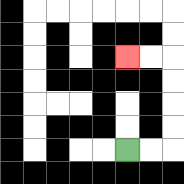{'start': '[5, 6]', 'end': '[5, 2]', 'path_directions': 'R,R,U,U,U,U,L,L', 'path_coordinates': '[[5, 6], [6, 6], [7, 6], [7, 5], [7, 4], [7, 3], [7, 2], [6, 2], [5, 2]]'}